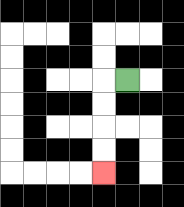{'start': '[5, 3]', 'end': '[4, 7]', 'path_directions': 'L,D,D,D,D', 'path_coordinates': '[[5, 3], [4, 3], [4, 4], [4, 5], [4, 6], [4, 7]]'}